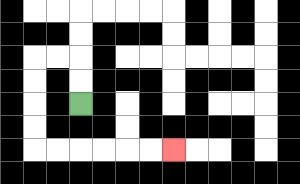{'start': '[3, 4]', 'end': '[7, 6]', 'path_directions': 'U,U,L,L,D,D,D,D,R,R,R,R,R,R', 'path_coordinates': '[[3, 4], [3, 3], [3, 2], [2, 2], [1, 2], [1, 3], [1, 4], [1, 5], [1, 6], [2, 6], [3, 6], [4, 6], [5, 6], [6, 6], [7, 6]]'}